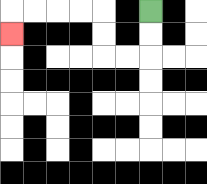{'start': '[6, 0]', 'end': '[0, 1]', 'path_directions': 'D,D,L,L,U,U,L,L,L,L,D', 'path_coordinates': '[[6, 0], [6, 1], [6, 2], [5, 2], [4, 2], [4, 1], [4, 0], [3, 0], [2, 0], [1, 0], [0, 0], [0, 1]]'}